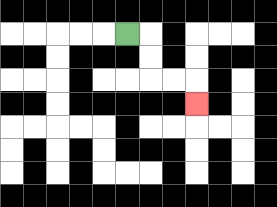{'start': '[5, 1]', 'end': '[8, 4]', 'path_directions': 'R,D,D,R,R,D', 'path_coordinates': '[[5, 1], [6, 1], [6, 2], [6, 3], [7, 3], [8, 3], [8, 4]]'}